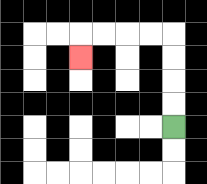{'start': '[7, 5]', 'end': '[3, 2]', 'path_directions': 'U,U,U,U,L,L,L,L,D', 'path_coordinates': '[[7, 5], [7, 4], [7, 3], [7, 2], [7, 1], [6, 1], [5, 1], [4, 1], [3, 1], [3, 2]]'}